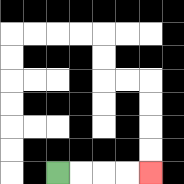{'start': '[2, 7]', 'end': '[6, 7]', 'path_directions': 'R,R,R,R', 'path_coordinates': '[[2, 7], [3, 7], [4, 7], [5, 7], [6, 7]]'}